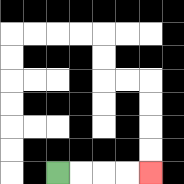{'start': '[2, 7]', 'end': '[6, 7]', 'path_directions': 'R,R,R,R', 'path_coordinates': '[[2, 7], [3, 7], [4, 7], [5, 7], [6, 7]]'}